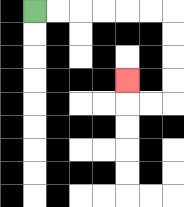{'start': '[1, 0]', 'end': '[5, 3]', 'path_directions': 'R,R,R,R,R,R,D,D,D,D,L,L,U', 'path_coordinates': '[[1, 0], [2, 0], [3, 0], [4, 0], [5, 0], [6, 0], [7, 0], [7, 1], [7, 2], [7, 3], [7, 4], [6, 4], [5, 4], [5, 3]]'}